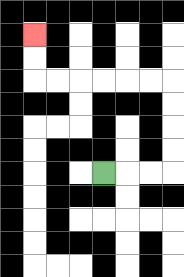{'start': '[4, 7]', 'end': '[1, 1]', 'path_directions': 'R,R,R,U,U,U,U,L,L,L,L,L,L,U,U', 'path_coordinates': '[[4, 7], [5, 7], [6, 7], [7, 7], [7, 6], [7, 5], [7, 4], [7, 3], [6, 3], [5, 3], [4, 3], [3, 3], [2, 3], [1, 3], [1, 2], [1, 1]]'}